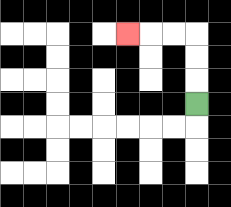{'start': '[8, 4]', 'end': '[5, 1]', 'path_directions': 'U,U,U,L,L,L', 'path_coordinates': '[[8, 4], [8, 3], [8, 2], [8, 1], [7, 1], [6, 1], [5, 1]]'}